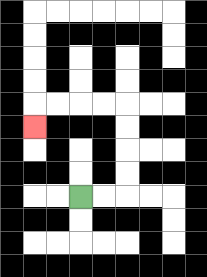{'start': '[3, 8]', 'end': '[1, 5]', 'path_directions': 'R,R,U,U,U,U,L,L,L,L,D', 'path_coordinates': '[[3, 8], [4, 8], [5, 8], [5, 7], [5, 6], [5, 5], [5, 4], [4, 4], [3, 4], [2, 4], [1, 4], [1, 5]]'}